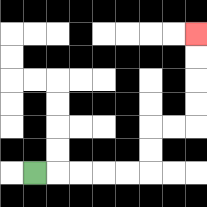{'start': '[1, 7]', 'end': '[8, 1]', 'path_directions': 'R,R,R,R,R,U,U,R,R,U,U,U,U', 'path_coordinates': '[[1, 7], [2, 7], [3, 7], [4, 7], [5, 7], [6, 7], [6, 6], [6, 5], [7, 5], [8, 5], [8, 4], [8, 3], [8, 2], [8, 1]]'}